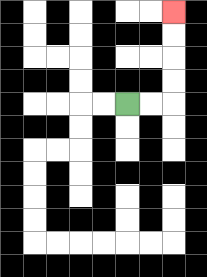{'start': '[5, 4]', 'end': '[7, 0]', 'path_directions': 'R,R,U,U,U,U', 'path_coordinates': '[[5, 4], [6, 4], [7, 4], [7, 3], [7, 2], [7, 1], [7, 0]]'}